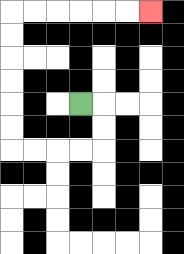{'start': '[3, 4]', 'end': '[6, 0]', 'path_directions': 'R,D,D,L,L,L,L,U,U,U,U,U,U,R,R,R,R,R,R', 'path_coordinates': '[[3, 4], [4, 4], [4, 5], [4, 6], [3, 6], [2, 6], [1, 6], [0, 6], [0, 5], [0, 4], [0, 3], [0, 2], [0, 1], [0, 0], [1, 0], [2, 0], [3, 0], [4, 0], [5, 0], [6, 0]]'}